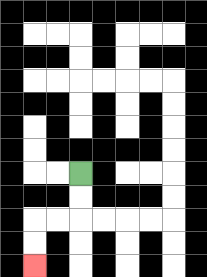{'start': '[3, 7]', 'end': '[1, 11]', 'path_directions': 'D,D,L,L,D,D', 'path_coordinates': '[[3, 7], [3, 8], [3, 9], [2, 9], [1, 9], [1, 10], [1, 11]]'}